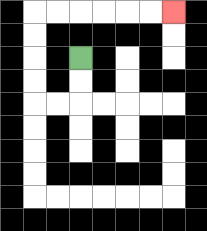{'start': '[3, 2]', 'end': '[7, 0]', 'path_directions': 'D,D,L,L,U,U,U,U,R,R,R,R,R,R', 'path_coordinates': '[[3, 2], [3, 3], [3, 4], [2, 4], [1, 4], [1, 3], [1, 2], [1, 1], [1, 0], [2, 0], [3, 0], [4, 0], [5, 0], [6, 0], [7, 0]]'}